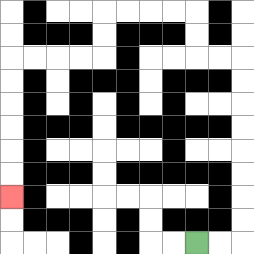{'start': '[8, 10]', 'end': '[0, 8]', 'path_directions': 'R,R,U,U,U,U,U,U,U,U,L,L,U,U,L,L,L,L,D,D,L,L,L,L,D,D,D,D,D,D', 'path_coordinates': '[[8, 10], [9, 10], [10, 10], [10, 9], [10, 8], [10, 7], [10, 6], [10, 5], [10, 4], [10, 3], [10, 2], [9, 2], [8, 2], [8, 1], [8, 0], [7, 0], [6, 0], [5, 0], [4, 0], [4, 1], [4, 2], [3, 2], [2, 2], [1, 2], [0, 2], [0, 3], [0, 4], [0, 5], [0, 6], [0, 7], [0, 8]]'}